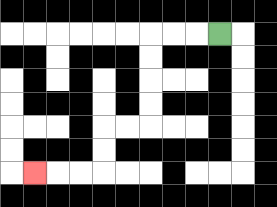{'start': '[9, 1]', 'end': '[1, 7]', 'path_directions': 'L,L,L,D,D,D,D,L,L,D,D,L,L,L', 'path_coordinates': '[[9, 1], [8, 1], [7, 1], [6, 1], [6, 2], [6, 3], [6, 4], [6, 5], [5, 5], [4, 5], [4, 6], [4, 7], [3, 7], [2, 7], [1, 7]]'}